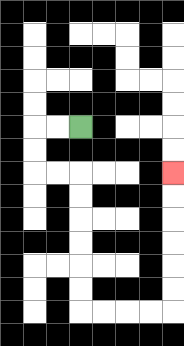{'start': '[3, 5]', 'end': '[7, 7]', 'path_directions': 'L,L,D,D,R,R,D,D,D,D,D,D,R,R,R,R,U,U,U,U,U,U', 'path_coordinates': '[[3, 5], [2, 5], [1, 5], [1, 6], [1, 7], [2, 7], [3, 7], [3, 8], [3, 9], [3, 10], [3, 11], [3, 12], [3, 13], [4, 13], [5, 13], [6, 13], [7, 13], [7, 12], [7, 11], [7, 10], [7, 9], [7, 8], [7, 7]]'}